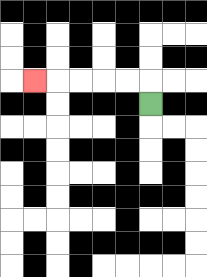{'start': '[6, 4]', 'end': '[1, 3]', 'path_directions': 'U,L,L,L,L,L', 'path_coordinates': '[[6, 4], [6, 3], [5, 3], [4, 3], [3, 3], [2, 3], [1, 3]]'}